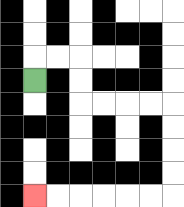{'start': '[1, 3]', 'end': '[1, 8]', 'path_directions': 'U,R,R,D,D,R,R,R,R,D,D,D,D,L,L,L,L,L,L', 'path_coordinates': '[[1, 3], [1, 2], [2, 2], [3, 2], [3, 3], [3, 4], [4, 4], [5, 4], [6, 4], [7, 4], [7, 5], [7, 6], [7, 7], [7, 8], [6, 8], [5, 8], [4, 8], [3, 8], [2, 8], [1, 8]]'}